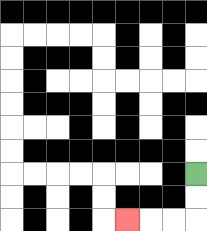{'start': '[8, 7]', 'end': '[5, 9]', 'path_directions': 'D,D,L,L,L', 'path_coordinates': '[[8, 7], [8, 8], [8, 9], [7, 9], [6, 9], [5, 9]]'}